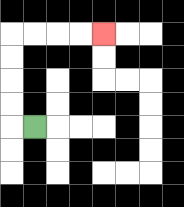{'start': '[1, 5]', 'end': '[4, 1]', 'path_directions': 'L,U,U,U,U,R,R,R,R', 'path_coordinates': '[[1, 5], [0, 5], [0, 4], [0, 3], [0, 2], [0, 1], [1, 1], [2, 1], [3, 1], [4, 1]]'}